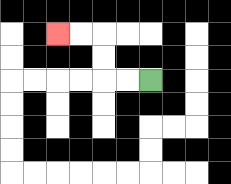{'start': '[6, 3]', 'end': '[2, 1]', 'path_directions': 'L,L,U,U,L,L', 'path_coordinates': '[[6, 3], [5, 3], [4, 3], [4, 2], [4, 1], [3, 1], [2, 1]]'}